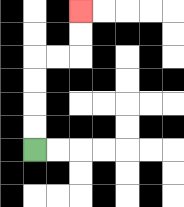{'start': '[1, 6]', 'end': '[3, 0]', 'path_directions': 'U,U,U,U,R,R,U,U', 'path_coordinates': '[[1, 6], [1, 5], [1, 4], [1, 3], [1, 2], [2, 2], [3, 2], [3, 1], [3, 0]]'}